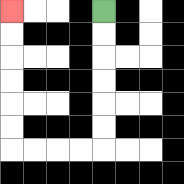{'start': '[4, 0]', 'end': '[0, 0]', 'path_directions': 'D,D,D,D,D,D,L,L,L,L,U,U,U,U,U,U', 'path_coordinates': '[[4, 0], [4, 1], [4, 2], [4, 3], [4, 4], [4, 5], [4, 6], [3, 6], [2, 6], [1, 6], [0, 6], [0, 5], [0, 4], [0, 3], [0, 2], [0, 1], [0, 0]]'}